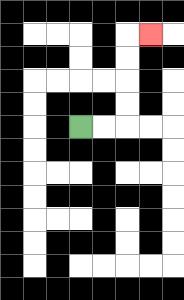{'start': '[3, 5]', 'end': '[6, 1]', 'path_directions': 'R,R,U,U,U,U,R', 'path_coordinates': '[[3, 5], [4, 5], [5, 5], [5, 4], [5, 3], [5, 2], [5, 1], [6, 1]]'}